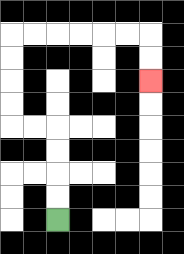{'start': '[2, 9]', 'end': '[6, 3]', 'path_directions': 'U,U,U,U,L,L,U,U,U,U,R,R,R,R,R,R,D,D', 'path_coordinates': '[[2, 9], [2, 8], [2, 7], [2, 6], [2, 5], [1, 5], [0, 5], [0, 4], [0, 3], [0, 2], [0, 1], [1, 1], [2, 1], [3, 1], [4, 1], [5, 1], [6, 1], [6, 2], [6, 3]]'}